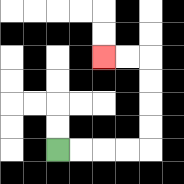{'start': '[2, 6]', 'end': '[4, 2]', 'path_directions': 'R,R,R,R,U,U,U,U,L,L', 'path_coordinates': '[[2, 6], [3, 6], [4, 6], [5, 6], [6, 6], [6, 5], [6, 4], [6, 3], [6, 2], [5, 2], [4, 2]]'}